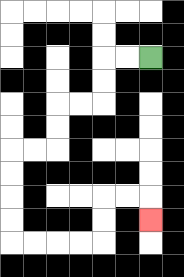{'start': '[6, 2]', 'end': '[6, 9]', 'path_directions': 'L,L,D,D,L,L,D,D,L,L,D,D,D,D,R,R,R,R,U,U,R,R,D', 'path_coordinates': '[[6, 2], [5, 2], [4, 2], [4, 3], [4, 4], [3, 4], [2, 4], [2, 5], [2, 6], [1, 6], [0, 6], [0, 7], [0, 8], [0, 9], [0, 10], [1, 10], [2, 10], [3, 10], [4, 10], [4, 9], [4, 8], [5, 8], [6, 8], [6, 9]]'}